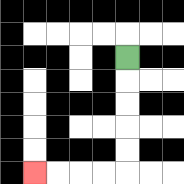{'start': '[5, 2]', 'end': '[1, 7]', 'path_directions': 'D,D,D,D,D,L,L,L,L', 'path_coordinates': '[[5, 2], [5, 3], [5, 4], [5, 5], [5, 6], [5, 7], [4, 7], [3, 7], [2, 7], [1, 7]]'}